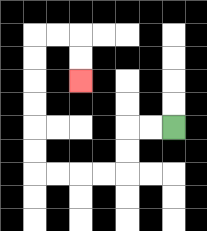{'start': '[7, 5]', 'end': '[3, 3]', 'path_directions': 'L,L,D,D,L,L,L,L,U,U,U,U,U,U,R,R,D,D', 'path_coordinates': '[[7, 5], [6, 5], [5, 5], [5, 6], [5, 7], [4, 7], [3, 7], [2, 7], [1, 7], [1, 6], [1, 5], [1, 4], [1, 3], [1, 2], [1, 1], [2, 1], [3, 1], [3, 2], [3, 3]]'}